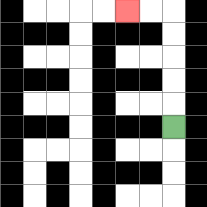{'start': '[7, 5]', 'end': '[5, 0]', 'path_directions': 'U,U,U,U,U,L,L', 'path_coordinates': '[[7, 5], [7, 4], [7, 3], [7, 2], [7, 1], [7, 0], [6, 0], [5, 0]]'}